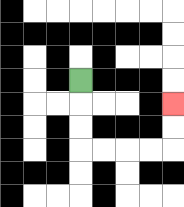{'start': '[3, 3]', 'end': '[7, 4]', 'path_directions': 'D,D,D,R,R,R,R,U,U', 'path_coordinates': '[[3, 3], [3, 4], [3, 5], [3, 6], [4, 6], [5, 6], [6, 6], [7, 6], [7, 5], [7, 4]]'}